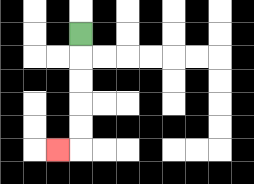{'start': '[3, 1]', 'end': '[2, 6]', 'path_directions': 'D,D,D,D,D,L', 'path_coordinates': '[[3, 1], [3, 2], [3, 3], [3, 4], [3, 5], [3, 6], [2, 6]]'}